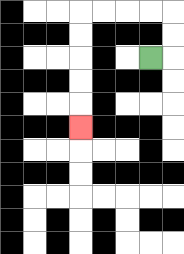{'start': '[6, 2]', 'end': '[3, 5]', 'path_directions': 'R,U,U,L,L,L,L,D,D,D,D,D', 'path_coordinates': '[[6, 2], [7, 2], [7, 1], [7, 0], [6, 0], [5, 0], [4, 0], [3, 0], [3, 1], [3, 2], [3, 3], [3, 4], [3, 5]]'}